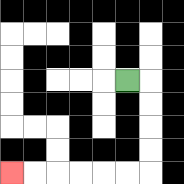{'start': '[5, 3]', 'end': '[0, 7]', 'path_directions': 'R,D,D,D,D,L,L,L,L,L,L', 'path_coordinates': '[[5, 3], [6, 3], [6, 4], [6, 5], [6, 6], [6, 7], [5, 7], [4, 7], [3, 7], [2, 7], [1, 7], [0, 7]]'}